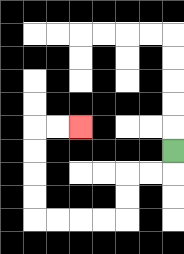{'start': '[7, 6]', 'end': '[3, 5]', 'path_directions': 'D,L,L,D,D,L,L,L,L,U,U,U,U,R,R', 'path_coordinates': '[[7, 6], [7, 7], [6, 7], [5, 7], [5, 8], [5, 9], [4, 9], [3, 9], [2, 9], [1, 9], [1, 8], [1, 7], [1, 6], [1, 5], [2, 5], [3, 5]]'}